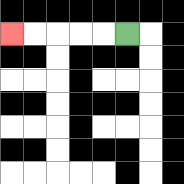{'start': '[5, 1]', 'end': '[0, 1]', 'path_directions': 'L,L,L,L,L', 'path_coordinates': '[[5, 1], [4, 1], [3, 1], [2, 1], [1, 1], [0, 1]]'}